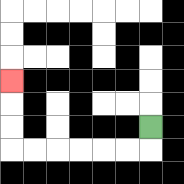{'start': '[6, 5]', 'end': '[0, 3]', 'path_directions': 'D,L,L,L,L,L,L,U,U,U', 'path_coordinates': '[[6, 5], [6, 6], [5, 6], [4, 6], [3, 6], [2, 6], [1, 6], [0, 6], [0, 5], [0, 4], [0, 3]]'}